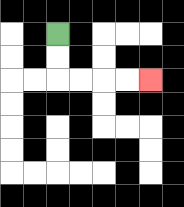{'start': '[2, 1]', 'end': '[6, 3]', 'path_directions': 'D,D,R,R,R,R', 'path_coordinates': '[[2, 1], [2, 2], [2, 3], [3, 3], [4, 3], [5, 3], [6, 3]]'}